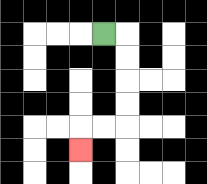{'start': '[4, 1]', 'end': '[3, 6]', 'path_directions': 'R,D,D,D,D,L,L,D', 'path_coordinates': '[[4, 1], [5, 1], [5, 2], [5, 3], [5, 4], [5, 5], [4, 5], [3, 5], [3, 6]]'}